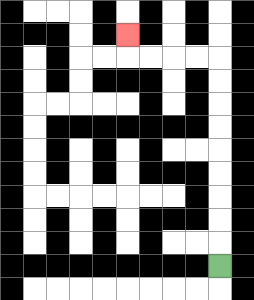{'start': '[9, 11]', 'end': '[5, 1]', 'path_directions': 'U,U,U,U,U,U,U,U,U,L,L,L,L,U', 'path_coordinates': '[[9, 11], [9, 10], [9, 9], [9, 8], [9, 7], [9, 6], [9, 5], [9, 4], [9, 3], [9, 2], [8, 2], [7, 2], [6, 2], [5, 2], [5, 1]]'}